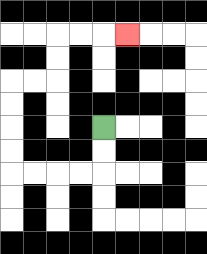{'start': '[4, 5]', 'end': '[5, 1]', 'path_directions': 'D,D,L,L,L,L,U,U,U,U,R,R,U,U,R,R,R', 'path_coordinates': '[[4, 5], [4, 6], [4, 7], [3, 7], [2, 7], [1, 7], [0, 7], [0, 6], [0, 5], [0, 4], [0, 3], [1, 3], [2, 3], [2, 2], [2, 1], [3, 1], [4, 1], [5, 1]]'}